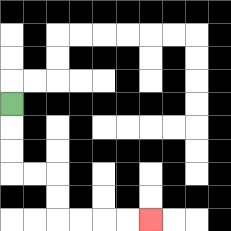{'start': '[0, 4]', 'end': '[6, 9]', 'path_directions': 'D,D,D,R,R,D,D,R,R,R,R', 'path_coordinates': '[[0, 4], [0, 5], [0, 6], [0, 7], [1, 7], [2, 7], [2, 8], [2, 9], [3, 9], [4, 9], [5, 9], [6, 9]]'}